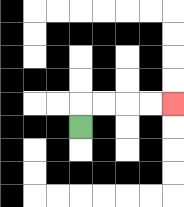{'start': '[3, 5]', 'end': '[7, 4]', 'path_directions': 'U,R,R,R,R', 'path_coordinates': '[[3, 5], [3, 4], [4, 4], [5, 4], [6, 4], [7, 4]]'}